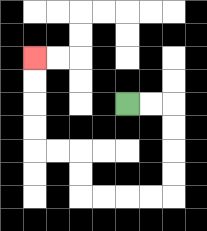{'start': '[5, 4]', 'end': '[1, 2]', 'path_directions': 'R,R,D,D,D,D,L,L,L,L,U,U,L,L,U,U,U,U', 'path_coordinates': '[[5, 4], [6, 4], [7, 4], [7, 5], [7, 6], [7, 7], [7, 8], [6, 8], [5, 8], [4, 8], [3, 8], [3, 7], [3, 6], [2, 6], [1, 6], [1, 5], [1, 4], [1, 3], [1, 2]]'}